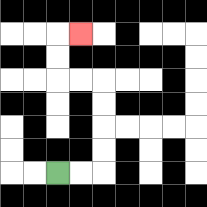{'start': '[2, 7]', 'end': '[3, 1]', 'path_directions': 'R,R,U,U,U,U,L,L,U,U,R', 'path_coordinates': '[[2, 7], [3, 7], [4, 7], [4, 6], [4, 5], [4, 4], [4, 3], [3, 3], [2, 3], [2, 2], [2, 1], [3, 1]]'}